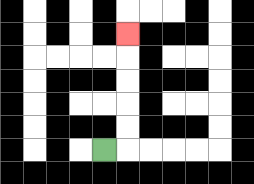{'start': '[4, 6]', 'end': '[5, 1]', 'path_directions': 'R,U,U,U,U,U', 'path_coordinates': '[[4, 6], [5, 6], [5, 5], [5, 4], [5, 3], [5, 2], [5, 1]]'}